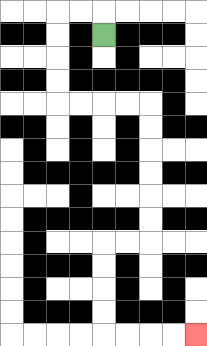{'start': '[4, 1]', 'end': '[8, 14]', 'path_directions': 'U,L,L,D,D,D,D,R,R,R,R,D,D,D,D,D,D,L,L,D,D,D,D,R,R,R,R', 'path_coordinates': '[[4, 1], [4, 0], [3, 0], [2, 0], [2, 1], [2, 2], [2, 3], [2, 4], [3, 4], [4, 4], [5, 4], [6, 4], [6, 5], [6, 6], [6, 7], [6, 8], [6, 9], [6, 10], [5, 10], [4, 10], [4, 11], [4, 12], [4, 13], [4, 14], [5, 14], [6, 14], [7, 14], [8, 14]]'}